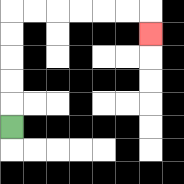{'start': '[0, 5]', 'end': '[6, 1]', 'path_directions': 'U,U,U,U,U,R,R,R,R,R,R,D', 'path_coordinates': '[[0, 5], [0, 4], [0, 3], [0, 2], [0, 1], [0, 0], [1, 0], [2, 0], [3, 0], [4, 0], [5, 0], [6, 0], [6, 1]]'}